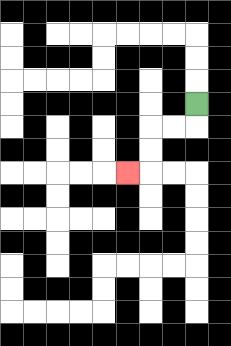{'start': '[8, 4]', 'end': '[5, 7]', 'path_directions': 'D,L,L,D,D,L', 'path_coordinates': '[[8, 4], [8, 5], [7, 5], [6, 5], [6, 6], [6, 7], [5, 7]]'}